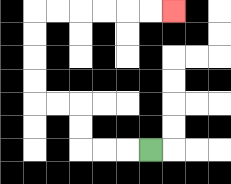{'start': '[6, 6]', 'end': '[7, 0]', 'path_directions': 'L,L,L,U,U,L,L,U,U,U,U,R,R,R,R,R,R', 'path_coordinates': '[[6, 6], [5, 6], [4, 6], [3, 6], [3, 5], [3, 4], [2, 4], [1, 4], [1, 3], [1, 2], [1, 1], [1, 0], [2, 0], [3, 0], [4, 0], [5, 0], [6, 0], [7, 0]]'}